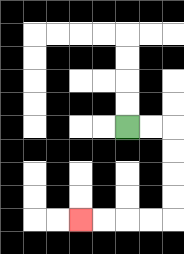{'start': '[5, 5]', 'end': '[3, 9]', 'path_directions': 'R,R,D,D,D,D,L,L,L,L', 'path_coordinates': '[[5, 5], [6, 5], [7, 5], [7, 6], [7, 7], [7, 8], [7, 9], [6, 9], [5, 9], [4, 9], [3, 9]]'}